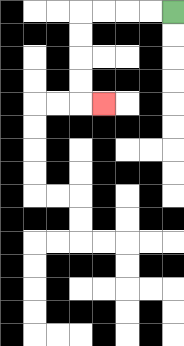{'start': '[7, 0]', 'end': '[4, 4]', 'path_directions': 'L,L,L,L,D,D,D,D,R', 'path_coordinates': '[[7, 0], [6, 0], [5, 0], [4, 0], [3, 0], [3, 1], [3, 2], [3, 3], [3, 4], [4, 4]]'}